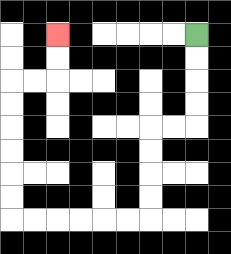{'start': '[8, 1]', 'end': '[2, 1]', 'path_directions': 'D,D,D,D,L,L,D,D,D,D,L,L,L,L,L,L,U,U,U,U,U,U,R,R,U,U', 'path_coordinates': '[[8, 1], [8, 2], [8, 3], [8, 4], [8, 5], [7, 5], [6, 5], [6, 6], [6, 7], [6, 8], [6, 9], [5, 9], [4, 9], [3, 9], [2, 9], [1, 9], [0, 9], [0, 8], [0, 7], [0, 6], [0, 5], [0, 4], [0, 3], [1, 3], [2, 3], [2, 2], [2, 1]]'}